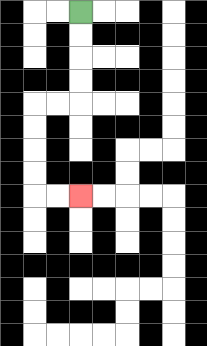{'start': '[3, 0]', 'end': '[3, 8]', 'path_directions': 'D,D,D,D,L,L,D,D,D,D,R,R', 'path_coordinates': '[[3, 0], [3, 1], [3, 2], [3, 3], [3, 4], [2, 4], [1, 4], [1, 5], [1, 6], [1, 7], [1, 8], [2, 8], [3, 8]]'}